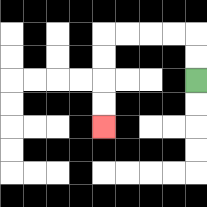{'start': '[8, 3]', 'end': '[4, 5]', 'path_directions': 'U,U,L,L,L,L,D,D,D,D', 'path_coordinates': '[[8, 3], [8, 2], [8, 1], [7, 1], [6, 1], [5, 1], [4, 1], [4, 2], [4, 3], [4, 4], [4, 5]]'}